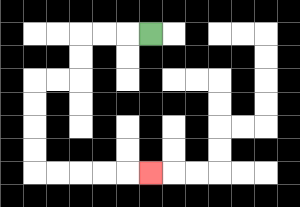{'start': '[6, 1]', 'end': '[6, 7]', 'path_directions': 'L,L,L,D,D,L,L,D,D,D,D,R,R,R,R,R', 'path_coordinates': '[[6, 1], [5, 1], [4, 1], [3, 1], [3, 2], [3, 3], [2, 3], [1, 3], [1, 4], [1, 5], [1, 6], [1, 7], [2, 7], [3, 7], [4, 7], [5, 7], [6, 7]]'}